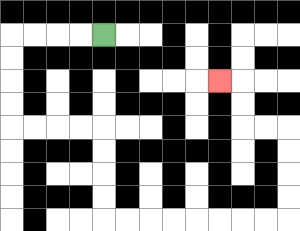{'start': '[4, 1]', 'end': '[9, 3]', 'path_directions': 'L,L,L,L,D,D,D,D,R,R,R,R,D,D,D,D,R,R,R,R,R,R,R,R,U,U,U,U,L,L,U,U,L', 'path_coordinates': '[[4, 1], [3, 1], [2, 1], [1, 1], [0, 1], [0, 2], [0, 3], [0, 4], [0, 5], [1, 5], [2, 5], [3, 5], [4, 5], [4, 6], [4, 7], [4, 8], [4, 9], [5, 9], [6, 9], [7, 9], [8, 9], [9, 9], [10, 9], [11, 9], [12, 9], [12, 8], [12, 7], [12, 6], [12, 5], [11, 5], [10, 5], [10, 4], [10, 3], [9, 3]]'}